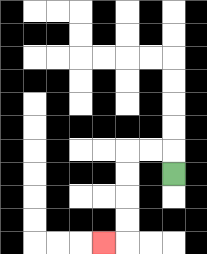{'start': '[7, 7]', 'end': '[4, 10]', 'path_directions': 'U,L,L,D,D,D,D,L', 'path_coordinates': '[[7, 7], [7, 6], [6, 6], [5, 6], [5, 7], [5, 8], [5, 9], [5, 10], [4, 10]]'}